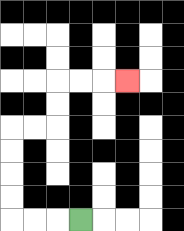{'start': '[3, 9]', 'end': '[5, 3]', 'path_directions': 'L,L,L,U,U,U,U,R,R,U,U,R,R,R', 'path_coordinates': '[[3, 9], [2, 9], [1, 9], [0, 9], [0, 8], [0, 7], [0, 6], [0, 5], [1, 5], [2, 5], [2, 4], [2, 3], [3, 3], [4, 3], [5, 3]]'}